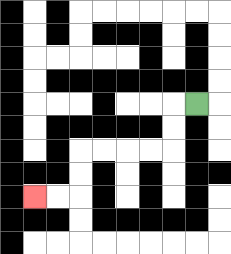{'start': '[8, 4]', 'end': '[1, 8]', 'path_directions': 'L,D,D,L,L,L,L,D,D,L,L', 'path_coordinates': '[[8, 4], [7, 4], [7, 5], [7, 6], [6, 6], [5, 6], [4, 6], [3, 6], [3, 7], [3, 8], [2, 8], [1, 8]]'}